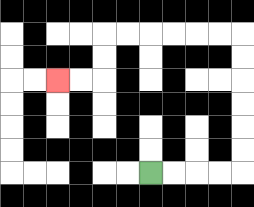{'start': '[6, 7]', 'end': '[2, 3]', 'path_directions': 'R,R,R,R,U,U,U,U,U,U,L,L,L,L,L,L,D,D,L,L', 'path_coordinates': '[[6, 7], [7, 7], [8, 7], [9, 7], [10, 7], [10, 6], [10, 5], [10, 4], [10, 3], [10, 2], [10, 1], [9, 1], [8, 1], [7, 1], [6, 1], [5, 1], [4, 1], [4, 2], [4, 3], [3, 3], [2, 3]]'}